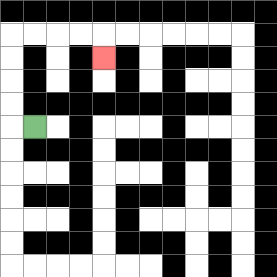{'start': '[1, 5]', 'end': '[4, 2]', 'path_directions': 'L,U,U,U,U,R,R,R,R,D', 'path_coordinates': '[[1, 5], [0, 5], [0, 4], [0, 3], [0, 2], [0, 1], [1, 1], [2, 1], [3, 1], [4, 1], [4, 2]]'}